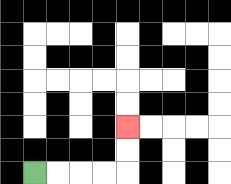{'start': '[1, 7]', 'end': '[5, 5]', 'path_directions': 'R,R,R,R,U,U', 'path_coordinates': '[[1, 7], [2, 7], [3, 7], [4, 7], [5, 7], [5, 6], [5, 5]]'}